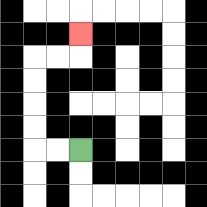{'start': '[3, 6]', 'end': '[3, 1]', 'path_directions': 'L,L,U,U,U,U,R,R,U', 'path_coordinates': '[[3, 6], [2, 6], [1, 6], [1, 5], [1, 4], [1, 3], [1, 2], [2, 2], [3, 2], [3, 1]]'}